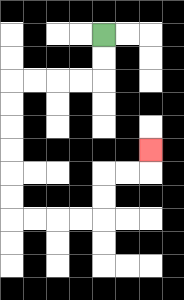{'start': '[4, 1]', 'end': '[6, 6]', 'path_directions': 'D,D,L,L,L,L,D,D,D,D,D,D,R,R,R,R,U,U,R,R,U', 'path_coordinates': '[[4, 1], [4, 2], [4, 3], [3, 3], [2, 3], [1, 3], [0, 3], [0, 4], [0, 5], [0, 6], [0, 7], [0, 8], [0, 9], [1, 9], [2, 9], [3, 9], [4, 9], [4, 8], [4, 7], [5, 7], [6, 7], [6, 6]]'}